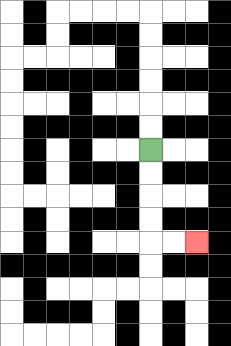{'start': '[6, 6]', 'end': '[8, 10]', 'path_directions': 'D,D,D,D,R,R', 'path_coordinates': '[[6, 6], [6, 7], [6, 8], [6, 9], [6, 10], [7, 10], [8, 10]]'}